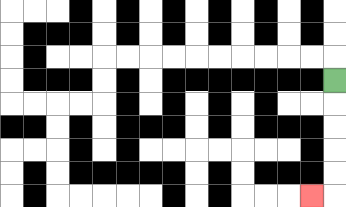{'start': '[14, 3]', 'end': '[13, 8]', 'path_directions': 'D,D,D,D,D,L', 'path_coordinates': '[[14, 3], [14, 4], [14, 5], [14, 6], [14, 7], [14, 8], [13, 8]]'}